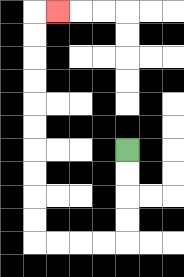{'start': '[5, 6]', 'end': '[2, 0]', 'path_directions': 'D,D,D,D,L,L,L,L,U,U,U,U,U,U,U,U,U,U,R', 'path_coordinates': '[[5, 6], [5, 7], [5, 8], [5, 9], [5, 10], [4, 10], [3, 10], [2, 10], [1, 10], [1, 9], [1, 8], [1, 7], [1, 6], [1, 5], [1, 4], [1, 3], [1, 2], [1, 1], [1, 0], [2, 0]]'}